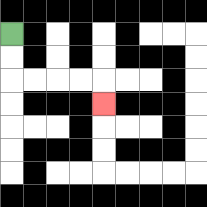{'start': '[0, 1]', 'end': '[4, 4]', 'path_directions': 'D,D,R,R,R,R,D', 'path_coordinates': '[[0, 1], [0, 2], [0, 3], [1, 3], [2, 3], [3, 3], [4, 3], [4, 4]]'}